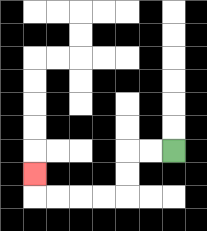{'start': '[7, 6]', 'end': '[1, 7]', 'path_directions': 'L,L,D,D,L,L,L,L,U', 'path_coordinates': '[[7, 6], [6, 6], [5, 6], [5, 7], [5, 8], [4, 8], [3, 8], [2, 8], [1, 8], [1, 7]]'}